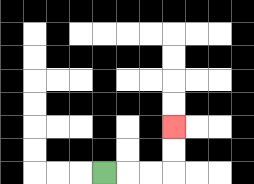{'start': '[4, 7]', 'end': '[7, 5]', 'path_directions': 'R,R,R,U,U', 'path_coordinates': '[[4, 7], [5, 7], [6, 7], [7, 7], [7, 6], [7, 5]]'}